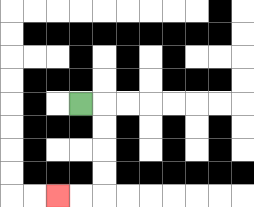{'start': '[3, 4]', 'end': '[2, 8]', 'path_directions': 'R,D,D,D,D,L,L', 'path_coordinates': '[[3, 4], [4, 4], [4, 5], [4, 6], [4, 7], [4, 8], [3, 8], [2, 8]]'}